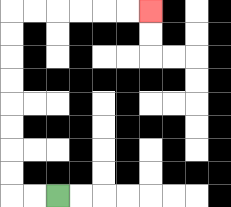{'start': '[2, 8]', 'end': '[6, 0]', 'path_directions': 'L,L,U,U,U,U,U,U,U,U,R,R,R,R,R,R', 'path_coordinates': '[[2, 8], [1, 8], [0, 8], [0, 7], [0, 6], [0, 5], [0, 4], [0, 3], [0, 2], [0, 1], [0, 0], [1, 0], [2, 0], [3, 0], [4, 0], [5, 0], [6, 0]]'}